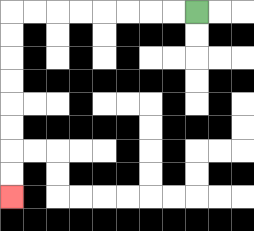{'start': '[8, 0]', 'end': '[0, 8]', 'path_directions': 'L,L,L,L,L,L,L,L,D,D,D,D,D,D,D,D', 'path_coordinates': '[[8, 0], [7, 0], [6, 0], [5, 0], [4, 0], [3, 0], [2, 0], [1, 0], [0, 0], [0, 1], [0, 2], [0, 3], [0, 4], [0, 5], [0, 6], [0, 7], [0, 8]]'}